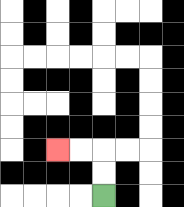{'start': '[4, 8]', 'end': '[2, 6]', 'path_directions': 'U,U,L,L', 'path_coordinates': '[[4, 8], [4, 7], [4, 6], [3, 6], [2, 6]]'}